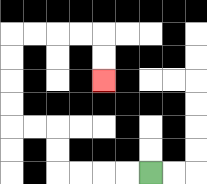{'start': '[6, 7]', 'end': '[4, 3]', 'path_directions': 'L,L,L,L,U,U,L,L,U,U,U,U,R,R,R,R,D,D', 'path_coordinates': '[[6, 7], [5, 7], [4, 7], [3, 7], [2, 7], [2, 6], [2, 5], [1, 5], [0, 5], [0, 4], [0, 3], [0, 2], [0, 1], [1, 1], [2, 1], [3, 1], [4, 1], [4, 2], [4, 3]]'}